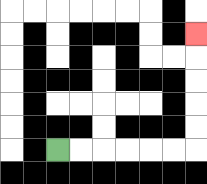{'start': '[2, 6]', 'end': '[8, 1]', 'path_directions': 'R,R,R,R,R,R,U,U,U,U,U', 'path_coordinates': '[[2, 6], [3, 6], [4, 6], [5, 6], [6, 6], [7, 6], [8, 6], [8, 5], [8, 4], [8, 3], [8, 2], [8, 1]]'}